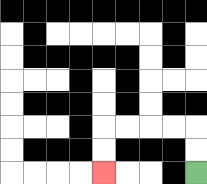{'start': '[8, 7]', 'end': '[4, 7]', 'path_directions': 'U,U,L,L,L,L,D,D', 'path_coordinates': '[[8, 7], [8, 6], [8, 5], [7, 5], [6, 5], [5, 5], [4, 5], [4, 6], [4, 7]]'}